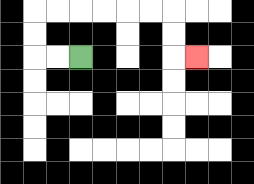{'start': '[3, 2]', 'end': '[8, 2]', 'path_directions': 'L,L,U,U,R,R,R,R,R,R,D,D,R', 'path_coordinates': '[[3, 2], [2, 2], [1, 2], [1, 1], [1, 0], [2, 0], [3, 0], [4, 0], [5, 0], [6, 0], [7, 0], [7, 1], [7, 2], [8, 2]]'}